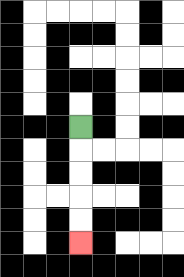{'start': '[3, 5]', 'end': '[3, 10]', 'path_directions': 'D,D,D,D,D', 'path_coordinates': '[[3, 5], [3, 6], [3, 7], [3, 8], [3, 9], [3, 10]]'}